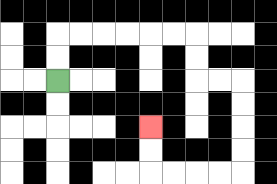{'start': '[2, 3]', 'end': '[6, 5]', 'path_directions': 'U,U,R,R,R,R,R,R,D,D,R,R,D,D,D,D,L,L,L,L,U,U', 'path_coordinates': '[[2, 3], [2, 2], [2, 1], [3, 1], [4, 1], [5, 1], [6, 1], [7, 1], [8, 1], [8, 2], [8, 3], [9, 3], [10, 3], [10, 4], [10, 5], [10, 6], [10, 7], [9, 7], [8, 7], [7, 7], [6, 7], [6, 6], [6, 5]]'}